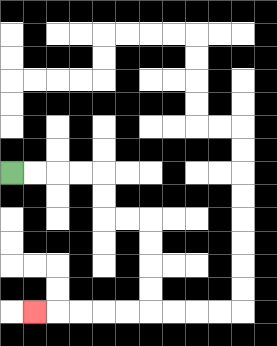{'start': '[0, 7]', 'end': '[1, 13]', 'path_directions': 'R,R,R,R,D,D,R,R,D,D,D,D,L,L,L,L,L', 'path_coordinates': '[[0, 7], [1, 7], [2, 7], [3, 7], [4, 7], [4, 8], [4, 9], [5, 9], [6, 9], [6, 10], [6, 11], [6, 12], [6, 13], [5, 13], [4, 13], [3, 13], [2, 13], [1, 13]]'}